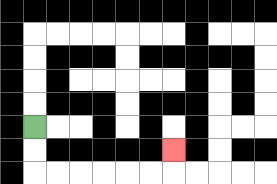{'start': '[1, 5]', 'end': '[7, 6]', 'path_directions': 'D,D,R,R,R,R,R,R,U', 'path_coordinates': '[[1, 5], [1, 6], [1, 7], [2, 7], [3, 7], [4, 7], [5, 7], [6, 7], [7, 7], [7, 6]]'}